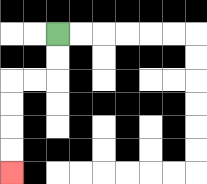{'start': '[2, 1]', 'end': '[0, 7]', 'path_directions': 'D,D,L,L,D,D,D,D', 'path_coordinates': '[[2, 1], [2, 2], [2, 3], [1, 3], [0, 3], [0, 4], [0, 5], [0, 6], [0, 7]]'}